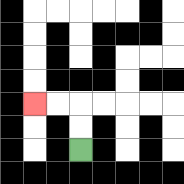{'start': '[3, 6]', 'end': '[1, 4]', 'path_directions': 'U,U,L,L', 'path_coordinates': '[[3, 6], [3, 5], [3, 4], [2, 4], [1, 4]]'}